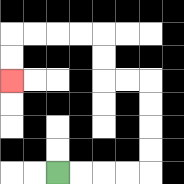{'start': '[2, 7]', 'end': '[0, 3]', 'path_directions': 'R,R,R,R,U,U,U,U,L,L,U,U,L,L,L,L,D,D', 'path_coordinates': '[[2, 7], [3, 7], [4, 7], [5, 7], [6, 7], [6, 6], [6, 5], [6, 4], [6, 3], [5, 3], [4, 3], [4, 2], [4, 1], [3, 1], [2, 1], [1, 1], [0, 1], [0, 2], [0, 3]]'}